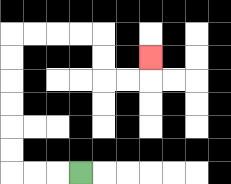{'start': '[3, 7]', 'end': '[6, 2]', 'path_directions': 'L,L,L,U,U,U,U,U,U,R,R,R,R,D,D,R,R,U', 'path_coordinates': '[[3, 7], [2, 7], [1, 7], [0, 7], [0, 6], [0, 5], [0, 4], [0, 3], [0, 2], [0, 1], [1, 1], [2, 1], [3, 1], [4, 1], [4, 2], [4, 3], [5, 3], [6, 3], [6, 2]]'}